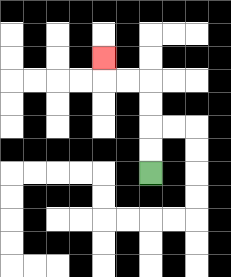{'start': '[6, 7]', 'end': '[4, 2]', 'path_directions': 'U,U,U,U,L,L,U', 'path_coordinates': '[[6, 7], [6, 6], [6, 5], [6, 4], [6, 3], [5, 3], [4, 3], [4, 2]]'}